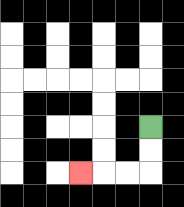{'start': '[6, 5]', 'end': '[3, 7]', 'path_directions': 'D,D,L,L,L', 'path_coordinates': '[[6, 5], [6, 6], [6, 7], [5, 7], [4, 7], [3, 7]]'}